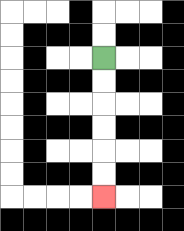{'start': '[4, 2]', 'end': '[4, 8]', 'path_directions': 'D,D,D,D,D,D', 'path_coordinates': '[[4, 2], [4, 3], [4, 4], [4, 5], [4, 6], [4, 7], [4, 8]]'}